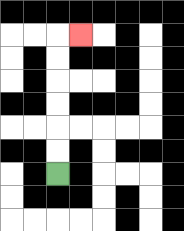{'start': '[2, 7]', 'end': '[3, 1]', 'path_directions': 'U,U,U,U,U,U,R', 'path_coordinates': '[[2, 7], [2, 6], [2, 5], [2, 4], [2, 3], [2, 2], [2, 1], [3, 1]]'}